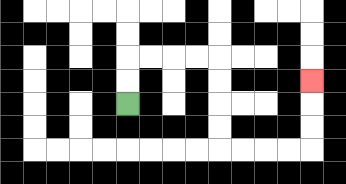{'start': '[5, 4]', 'end': '[13, 3]', 'path_directions': 'U,U,R,R,R,R,D,D,D,D,R,R,R,R,U,U,U', 'path_coordinates': '[[5, 4], [5, 3], [5, 2], [6, 2], [7, 2], [8, 2], [9, 2], [9, 3], [9, 4], [9, 5], [9, 6], [10, 6], [11, 6], [12, 6], [13, 6], [13, 5], [13, 4], [13, 3]]'}